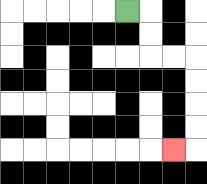{'start': '[5, 0]', 'end': '[7, 6]', 'path_directions': 'R,D,D,R,R,D,D,D,D,L', 'path_coordinates': '[[5, 0], [6, 0], [6, 1], [6, 2], [7, 2], [8, 2], [8, 3], [8, 4], [8, 5], [8, 6], [7, 6]]'}